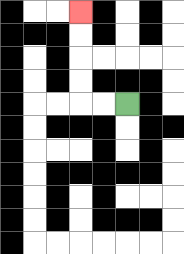{'start': '[5, 4]', 'end': '[3, 0]', 'path_directions': 'L,L,U,U,U,U', 'path_coordinates': '[[5, 4], [4, 4], [3, 4], [3, 3], [3, 2], [3, 1], [3, 0]]'}